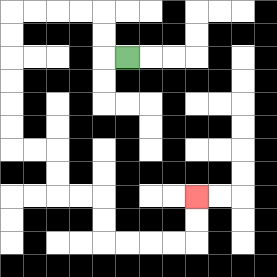{'start': '[5, 2]', 'end': '[8, 8]', 'path_directions': 'L,U,U,L,L,L,L,D,D,D,D,D,D,R,R,D,D,R,R,D,D,R,R,R,R,U,U', 'path_coordinates': '[[5, 2], [4, 2], [4, 1], [4, 0], [3, 0], [2, 0], [1, 0], [0, 0], [0, 1], [0, 2], [0, 3], [0, 4], [0, 5], [0, 6], [1, 6], [2, 6], [2, 7], [2, 8], [3, 8], [4, 8], [4, 9], [4, 10], [5, 10], [6, 10], [7, 10], [8, 10], [8, 9], [8, 8]]'}